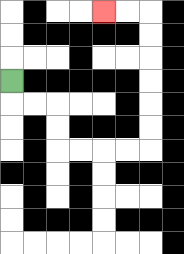{'start': '[0, 3]', 'end': '[4, 0]', 'path_directions': 'D,R,R,D,D,R,R,R,R,U,U,U,U,U,U,L,L', 'path_coordinates': '[[0, 3], [0, 4], [1, 4], [2, 4], [2, 5], [2, 6], [3, 6], [4, 6], [5, 6], [6, 6], [6, 5], [6, 4], [6, 3], [6, 2], [6, 1], [6, 0], [5, 0], [4, 0]]'}